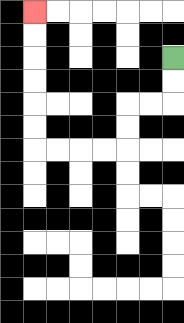{'start': '[7, 2]', 'end': '[1, 0]', 'path_directions': 'D,D,L,L,D,D,L,L,L,L,U,U,U,U,U,U', 'path_coordinates': '[[7, 2], [7, 3], [7, 4], [6, 4], [5, 4], [5, 5], [5, 6], [4, 6], [3, 6], [2, 6], [1, 6], [1, 5], [1, 4], [1, 3], [1, 2], [1, 1], [1, 0]]'}